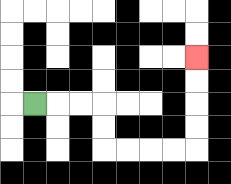{'start': '[1, 4]', 'end': '[8, 2]', 'path_directions': 'R,R,R,D,D,R,R,R,R,U,U,U,U', 'path_coordinates': '[[1, 4], [2, 4], [3, 4], [4, 4], [4, 5], [4, 6], [5, 6], [6, 6], [7, 6], [8, 6], [8, 5], [8, 4], [8, 3], [8, 2]]'}